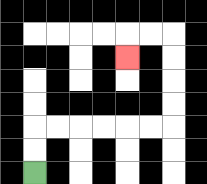{'start': '[1, 7]', 'end': '[5, 2]', 'path_directions': 'U,U,R,R,R,R,R,R,U,U,U,U,L,L,D', 'path_coordinates': '[[1, 7], [1, 6], [1, 5], [2, 5], [3, 5], [4, 5], [5, 5], [6, 5], [7, 5], [7, 4], [7, 3], [7, 2], [7, 1], [6, 1], [5, 1], [5, 2]]'}